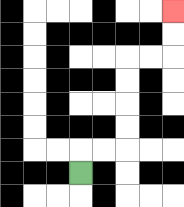{'start': '[3, 7]', 'end': '[7, 0]', 'path_directions': 'U,R,R,U,U,U,U,R,R,U,U', 'path_coordinates': '[[3, 7], [3, 6], [4, 6], [5, 6], [5, 5], [5, 4], [5, 3], [5, 2], [6, 2], [7, 2], [7, 1], [7, 0]]'}